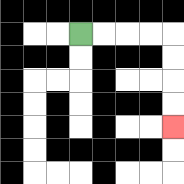{'start': '[3, 1]', 'end': '[7, 5]', 'path_directions': 'R,R,R,R,D,D,D,D', 'path_coordinates': '[[3, 1], [4, 1], [5, 1], [6, 1], [7, 1], [7, 2], [7, 3], [7, 4], [7, 5]]'}